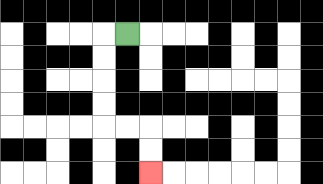{'start': '[5, 1]', 'end': '[6, 7]', 'path_directions': 'L,D,D,D,D,R,R,D,D', 'path_coordinates': '[[5, 1], [4, 1], [4, 2], [4, 3], [4, 4], [4, 5], [5, 5], [6, 5], [6, 6], [6, 7]]'}